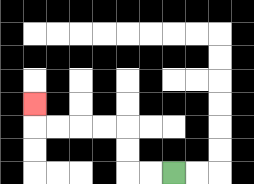{'start': '[7, 7]', 'end': '[1, 4]', 'path_directions': 'L,L,U,U,L,L,L,L,U', 'path_coordinates': '[[7, 7], [6, 7], [5, 7], [5, 6], [5, 5], [4, 5], [3, 5], [2, 5], [1, 5], [1, 4]]'}